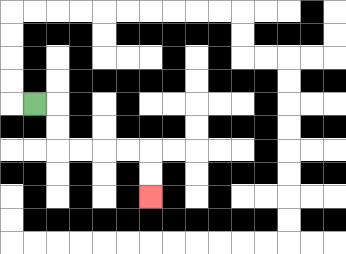{'start': '[1, 4]', 'end': '[6, 8]', 'path_directions': 'R,D,D,R,R,R,R,D,D', 'path_coordinates': '[[1, 4], [2, 4], [2, 5], [2, 6], [3, 6], [4, 6], [5, 6], [6, 6], [6, 7], [6, 8]]'}